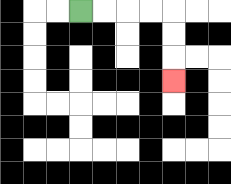{'start': '[3, 0]', 'end': '[7, 3]', 'path_directions': 'R,R,R,R,D,D,D', 'path_coordinates': '[[3, 0], [4, 0], [5, 0], [6, 0], [7, 0], [7, 1], [7, 2], [7, 3]]'}